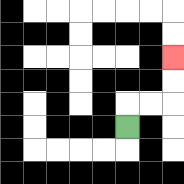{'start': '[5, 5]', 'end': '[7, 2]', 'path_directions': 'U,R,R,U,U', 'path_coordinates': '[[5, 5], [5, 4], [6, 4], [7, 4], [7, 3], [7, 2]]'}